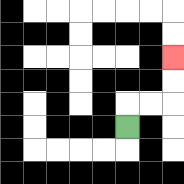{'start': '[5, 5]', 'end': '[7, 2]', 'path_directions': 'U,R,R,U,U', 'path_coordinates': '[[5, 5], [5, 4], [6, 4], [7, 4], [7, 3], [7, 2]]'}